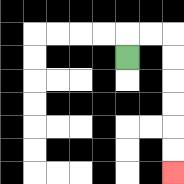{'start': '[5, 2]', 'end': '[7, 7]', 'path_directions': 'U,R,R,D,D,D,D,D,D', 'path_coordinates': '[[5, 2], [5, 1], [6, 1], [7, 1], [7, 2], [7, 3], [7, 4], [7, 5], [7, 6], [7, 7]]'}